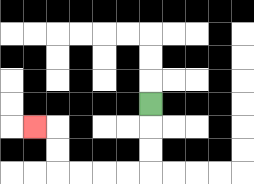{'start': '[6, 4]', 'end': '[1, 5]', 'path_directions': 'D,D,D,L,L,L,L,U,U,L', 'path_coordinates': '[[6, 4], [6, 5], [6, 6], [6, 7], [5, 7], [4, 7], [3, 7], [2, 7], [2, 6], [2, 5], [1, 5]]'}